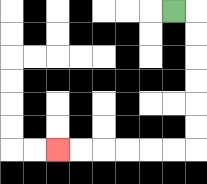{'start': '[7, 0]', 'end': '[2, 6]', 'path_directions': 'R,D,D,D,D,D,D,L,L,L,L,L,L', 'path_coordinates': '[[7, 0], [8, 0], [8, 1], [8, 2], [8, 3], [8, 4], [8, 5], [8, 6], [7, 6], [6, 6], [5, 6], [4, 6], [3, 6], [2, 6]]'}